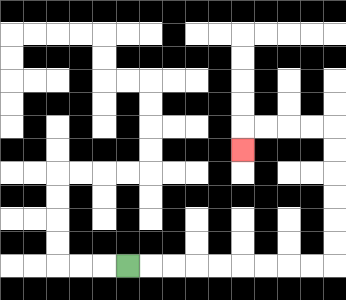{'start': '[5, 11]', 'end': '[10, 6]', 'path_directions': 'R,R,R,R,R,R,R,R,R,U,U,U,U,U,U,L,L,L,L,D', 'path_coordinates': '[[5, 11], [6, 11], [7, 11], [8, 11], [9, 11], [10, 11], [11, 11], [12, 11], [13, 11], [14, 11], [14, 10], [14, 9], [14, 8], [14, 7], [14, 6], [14, 5], [13, 5], [12, 5], [11, 5], [10, 5], [10, 6]]'}